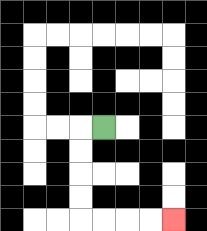{'start': '[4, 5]', 'end': '[7, 9]', 'path_directions': 'L,D,D,D,D,R,R,R,R', 'path_coordinates': '[[4, 5], [3, 5], [3, 6], [3, 7], [3, 8], [3, 9], [4, 9], [5, 9], [6, 9], [7, 9]]'}